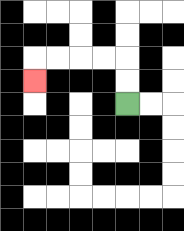{'start': '[5, 4]', 'end': '[1, 3]', 'path_directions': 'U,U,L,L,L,L,D', 'path_coordinates': '[[5, 4], [5, 3], [5, 2], [4, 2], [3, 2], [2, 2], [1, 2], [1, 3]]'}